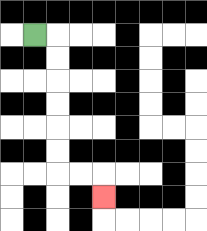{'start': '[1, 1]', 'end': '[4, 8]', 'path_directions': 'R,D,D,D,D,D,D,R,R,D', 'path_coordinates': '[[1, 1], [2, 1], [2, 2], [2, 3], [2, 4], [2, 5], [2, 6], [2, 7], [3, 7], [4, 7], [4, 8]]'}